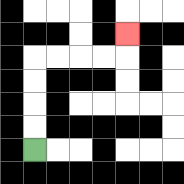{'start': '[1, 6]', 'end': '[5, 1]', 'path_directions': 'U,U,U,U,R,R,R,R,U', 'path_coordinates': '[[1, 6], [1, 5], [1, 4], [1, 3], [1, 2], [2, 2], [3, 2], [4, 2], [5, 2], [5, 1]]'}